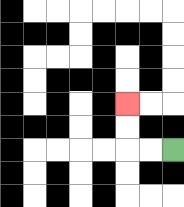{'start': '[7, 6]', 'end': '[5, 4]', 'path_directions': 'L,L,U,U', 'path_coordinates': '[[7, 6], [6, 6], [5, 6], [5, 5], [5, 4]]'}